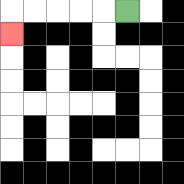{'start': '[5, 0]', 'end': '[0, 1]', 'path_directions': 'L,L,L,L,L,D', 'path_coordinates': '[[5, 0], [4, 0], [3, 0], [2, 0], [1, 0], [0, 0], [0, 1]]'}